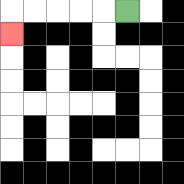{'start': '[5, 0]', 'end': '[0, 1]', 'path_directions': 'L,L,L,L,L,D', 'path_coordinates': '[[5, 0], [4, 0], [3, 0], [2, 0], [1, 0], [0, 0], [0, 1]]'}